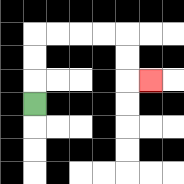{'start': '[1, 4]', 'end': '[6, 3]', 'path_directions': 'U,U,U,R,R,R,R,D,D,R', 'path_coordinates': '[[1, 4], [1, 3], [1, 2], [1, 1], [2, 1], [3, 1], [4, 1], [5, 1], [5, 2], [5, 3], [6, 3]]'}